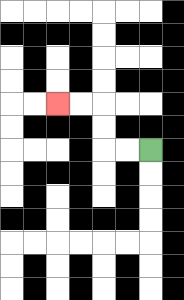{'start': '[6, 6]', 'end': '[2, 4]', 'path_directions': 'L,L,U,U,L,L', 'path_coordinates': '[[6, 6], [5, 6], [4, 6], [4, 5], [4, 4], [3, 4], [2, 4]]'}